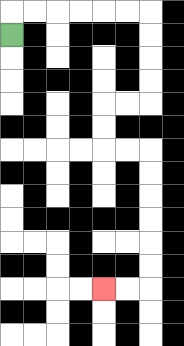{'start': '[0, 1]', 'end': '[4, 12]', 'path_directions': 'U,R,R,R,R,R,R,D,D,D,D,L,L,D,D,R,R,D,D,D,D,D,D,L,L', 'path_coordinates': '[[0, 1], [0, 0], [1, 0], [2, 0], [3, 0], [4, 0], [5, 0], [6, 0], [6, 1], [6, 2], [6, 3], [6, 4], [5, 4], [4, 4], [4, 5], [4, 6], [5, 6], [6, 6], [6, 7], [6, 8], [6, 9], [6, 10], [6, 11], [6, 12], [5, 12], [4, 12]]'}